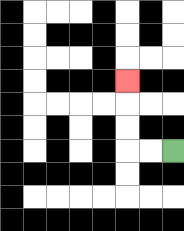{'start': '[7, 6]', 'end': '[5, 3]', 'path_directions': 'L,L,U,U,U', 'path_coordinates': '[[7, 6], [6, 6], [5, 6], [5, 5], [5, 4], [5, 3]]'}